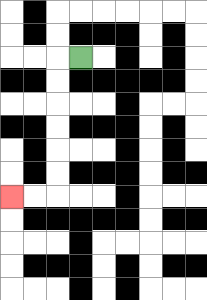{'start': '[3, 2]', 'end': '[0, 8]', 'path_directions': 'L,D,D,D,D,D,D,L,L', 'path_coordinates': '[[3, 2], [2, 2], [2, 3], [2, 4], [2, 5], [2, 6], [2, 7], [2, 8], [1, 8], [0, 8]]'}